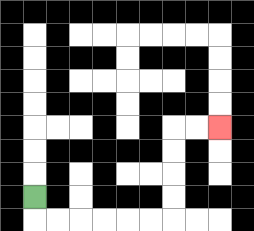{'start': '[1, 8]', 'end': '[9, 5]', 'path_directions': 'D,R,R,R,R,R,R,U,U,U,U,R,R', 'path_coordinates': '[[1, 8], [1, 9], [2, 9], [3, 9], [4, 9], [5, 9], [6, 9], [7, 9], [7, 8], [7, 7], [7, 6], [7, 5], [8, 5], [9, 5]]'}